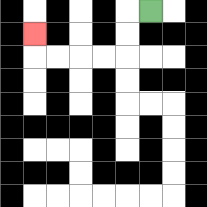{'start': '[6, 0]', 'end': '[1, 1]', 'path_directions': 'L,D,D,L,L,L,L,U', 'path_coordinates': '[[6, 0], [5, 0], [5, 1], [5, 2], [4, 2], [3, 2], [2, 2], [1, 2], [1, 1]]'}